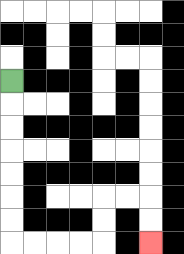{'start': '[0, 3]', 'end': '[6, 10]', 'path_directions': 'D,D,D,D,D,D,D,R,R,R,R,U,U,R,R,D,D', 'path_coordinates': '[[0, 3], [0, 4], [0, 5], [0, 6], [0, 7], [0, 8], [0, 9], [0, 10], [1, 10], [2, 10], [3, 10], [4, 10], [4, 9], [4, 8], [5, 8], [6, 8], [6, 9], [6, 10]]'}